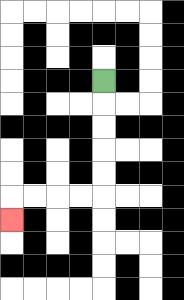{'start': '[4, 3]', 'end': '[0, 9]', 'path_directions': 'D,D,D,D,D,L,L,L,L,D', 'path_coordinates': '[[4, 3], [4, 4], [4, 5], [4, 6], [4, 7], [4, 8], [3, 8], [2, 8], [1, 8], [0, 8], [0, 9]]'}